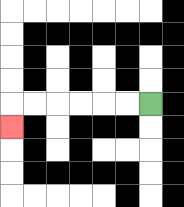{'start': '[6, 4]', 'end': '[0, 5]', 'path_directions': 'L,L,L,L,L,L,D', 'path_coordinates': '[[6, 4], [5, 4], [4, 4], [3, 4], [2, 4], [1, 4], [0, 4], [0, 5]]'}